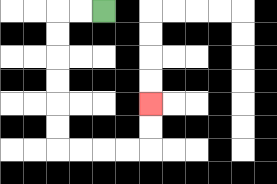{'start': '[4, 0]', 'end': '[6, 4]', 'path_directions': 'L,L,D,D,D,D,D,D,R,R,R,R,U,U', 'path_coordinates': '[[4, 0], [3, 0], [2, 0], [2, 1], [2, 2], [2, 3], [2, 4], [2, 5], [2, 6], [3, 6], [4, 6], [5, 6], [6, 6], [6, 5], [6, 4]]'}